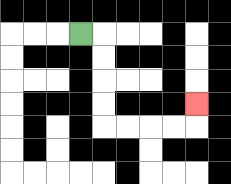{'start': '[3, 1]', 'end': '[8, 4]', 'path_directions': 'R,D,D,D,D,R,R,R,R,U', 'path_coordinates': '[[3, 1], [4, 1], [4, 2], [4, 3], [4, 4], [4, 5], [5, 5], [6, 5], [7, 5], [8, 5], [8, 4]]'}